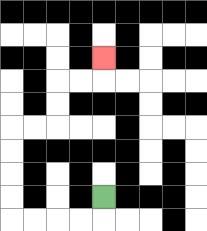{'start': '[4, 8]', 'end': '[4, 2]', 'path_directions': 'D,L,L,L,L,U,U,U,U,R,R,U,U,R,R,U', 'path_coordinates': '[[4, 8], [4, 9], [3, 9], [2, 9], [1, 9], [0, 9], [0, 8], [0, 7], [0, 6], [0, 5], [1, 5], [2, 5], [2, 4], [2, 3], [3, 3], [4, 3], [4, 2]]'}